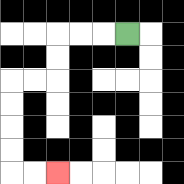{'start': '[5, 1]', 'end': '[2, 7]', 'path_directions': 'L,L,L,D,D,L,L,D,D,D,D,R,R', 'path_coordinates': '[[5, 1], [4, 1], [3, 1], [2, 1], [2, 2], [2, 3], [1, 3], [0, 3], [0, 4], [0, 5], [0, 6], [0, 7], [1, 7], [2, 7]]'}